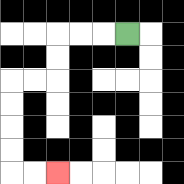{'start': '[5, 1]', 'end': '[2, 7]', 'path_directions': 'L,L,L,D,D,L,L,D,D,D,D,R,R', 'path_coordinates': '[[5, 1], [4, 1], [3, 1], [2, 1], [2, 2], [2, 3], [1, 3], [0, 3], [0, 4], [0, 5], [0, 6], [0, 7], [1, 7], [2, 7]]'}